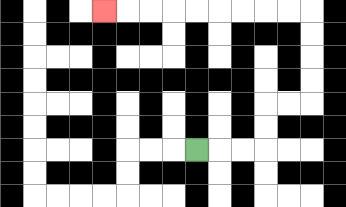{'start': '[8, 6]', 'end': '[4, 0]', 'path_directions': 'R,R,R,U,U,R,R,U,U,U,U,L,L,L,L,L,L,L,L,L', 'path_coordinates': '[[8, 6], [9, 6], [10, 6], [11, 6], [11, 5], [11, 4], [12, 4], [13, 4], [13, 3], [13, 2], [13, 1], [13, 0], [12, 0], [11, 0], [10, 0], [9, 0], [8, 0], [7, 0], [6, 0], [5, 0], [4, 0]]'}